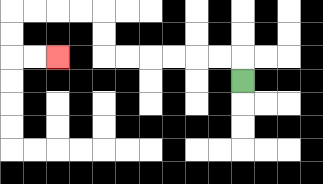{'start': '[10, 3]', 'end': '[2, 2]', 'path_directions': 'U,L,L,L,L,L,L,U,U,L,L,L,L,D,D,R,R', 'path_coordinates': '[[10, 3], [10, 2], [9, 2], [8, 2], [7, 2], [6, 2], [5, 2], [4, 2], [4, 1], [4, 0], [3, 0], [2, 0], [1, 0], [0, 0], [0, 1], [0, 2], [1, 2], [2, 2]]'}